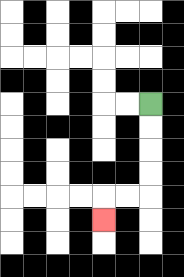{'start': '[6, 4]', 'end': '[4, 9]', 'path_directions': 'D,D,D,D,L,L,D', 'path_coordinates': '[[6, 4], [6, 5], [6, 6], [6, 7], [6, 8], [5, 8], [4, 8], [4, 9]]'}